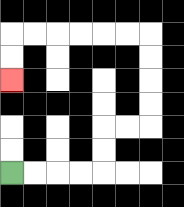{'start': '[0, 7]', 'end': '[0, 3]', 'path_directions': 'R,R,R,R,U,U,R,R,U,U,U,U,L,L,L,L,L,L,D,D', 'path_coordinates': '[[0, 7], [1, 7], [2, 7], [3, 7], [4, 7], [4, 6], [4, 5], [5, 5], [6, 5], [6, 4], [6, 3], [6, 2], [6, 1], [5, 1], [4, 1], [3, 1], [2, 1], [1, 1], [0, 1], [0, 2], [0, 3]]'}